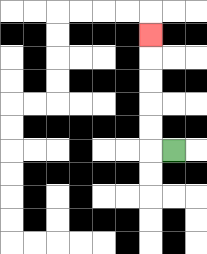{'start': '[7, 6]', 'end': '[6, 1]', 'path_directions': 'L,U,U,U,U,U', 'path_coordinates': '[[7, 6], [6, 6], [6, 5], [6, 4], [6, 3], [6, 2], [6, 1]]'}